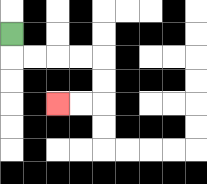{'start': '[0, 1]', 'end': '[2, 4]', 'path_directions': 'D,R,R,R,R,D,D,L,L', 'path_coordinates': '[[0, 1], [0, 2], [1, 2], [2, 2], [3, 2], [4, 2], [4, 3], [4, 4], [3, 4], [2, 4]]'}